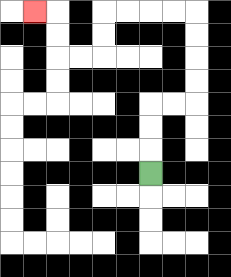{'start': '[6, 7]', 'end': '[1, 0]', 'path_directions': 'U,U,U,R,R,U,U,U,U,L,L,L,L,D,D,L,L,U,U,L', 'path_coordinates': '[[6, 7], [6, 6], [6, 5], [6, 4], [7, 4], [8, 4], [8, 3], [8, 2], [8, 1], [8, 0], [7, 0], [6, 0], [5, 0], [4, 0], [4, 1], [4, 2], [3, 2], [2, 2], [2, 1], [2, 0], [1, 0]]'}